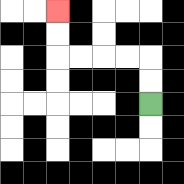{'start': '[6, 4]', 'end': '[2, 0]', 'path_directions': 'U,U,L,L,L,L,U,U', 'path_coordinates': '[[6, 4], [6, 3], [6, 2], [5, 2], [4, 2], [3, 2], [2, 2], [2, 1], [2, 0]]'}